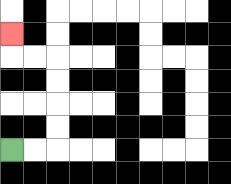{'start': '[0, 6]', 'end': '[0, 1]', 'path_directions': 'R,R,U,U,U,U,L,L,U', 'path_coordinates': '[[0, 6], [1, 6], [2, 6], [2, 5], [2, 4], [2, 3], [2, 2], [1, 2], [0, 2], [0, 1]]'}